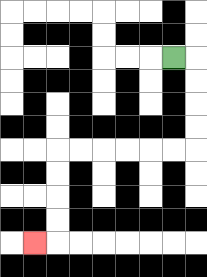{'start': '[7, 2]', 'end': '[1, 10]', 'path_directions': 'R,D,D,D,D,L,L,L,L,L,L,D,D,D,D,L', 'path_coordinates': '[[7, 2], [8, 2], [8, 3], [8, 4], [8, 5], [8, 6], [7, 6], [6, 6], [5, 6], [4, 6], [3, 6], [2, 6], [2, 7], [2, 8], [2, 9], [2, 10], [1, 10]]'}